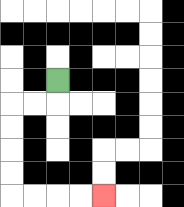{'start': '[2, 3]', 'end': '[4, 8]', 'path_directions': 'D,L,L,D,D,D,D,R,R,R,R', 'path_coordinates': '[[2, 3], [2, 4], [1, 4], [0, 4], [0, 5], [0, 6], [0, 7], [0, 8], [1, 8], [2, 8], [3, 8], [4, 8]]'}